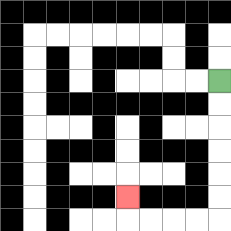{'start': '[9, 3]', 'end': '[5, 8]', 'path_directions': 'D,D,D,D,D,D,L,L,L,L,U', 'path_coordinates': '[[9, 3], [9, 4], [9, 5], [9, 6], [9, 7], [9, 8], [9, 9], [8, 9], [7, 9], [6, 9], [5, 9], [5, 8]]'}